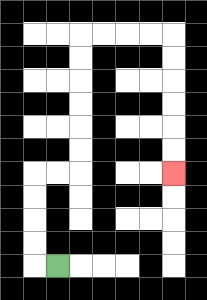{'start': '[2, 11]', 'end': '[7, 7]', 'path_directions': 'L,U,U,U,U,R,R,U,U,U,U,U,U,R,R,R,R,D,D,D,D,D,D', 'path_coordinates': '[[2, 11], [1, 11], [1, 10], [1, 9], [1, 8], [1, 7], [2, 7], [3, 7], [3, 6], [3, 5], [3, 4], [3, 3], [3, 2], [3, 1], [4, 1], [5, 1], [6, 1], [7, 1], [7, 2], [7, 3], [7, 4], [7, 5], [7, 6], [7, 7]]'}